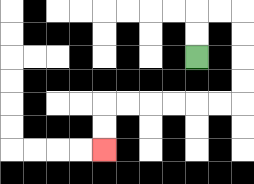{'start': '[8, 2]', 'end': '[4, 6]', 'path_directions': 'U,U,R,R,D,D,D,D,L,L,L,L,L,L,D,D', 'path_coordinates': '[[8, 2], [8, 1], [8, 0], [9, 0], [10, 0], [10, 1], [10, 2], [10, 3], [10, 4], [9, 4], [8, 4], [7, 4], [6, 4], [5, 4], [4, 4], [4, 5], [4, 6]]'}